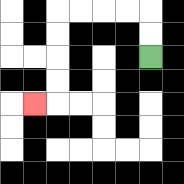{'start': '[6, 2]', 'end': '[1, 4]', 'path_directions': 'U,U,L,L,L,L,D,D,D,D,L', 'path_coordinates': '[[6, 2], [6, 1], [6, 0], [5, 0], [4, 0], [3, 0], [2, 0], [2, 1], [2, 2], [2, 3], [2, 4], [1, 4]]'}